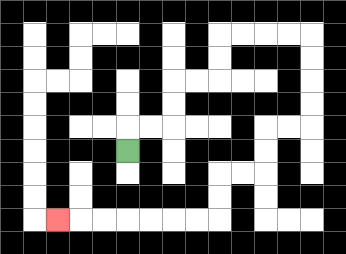{'start': '[5, 6]', 'end': '[2, 9]', 'path_directions': 'U,R,R,U,U,R,R,U,U,R,R,R,R,D,D,D,D,L,L,D,D,L,L,D,D,L,L,L,L,L,L,L', 'path_coordinates': '[[5, 6], [5, 5], [6, 5], [7, 5], [7, 4], [7, 3], [8, 3], [9, 3], [9, 2], [9, 1], [10, 1], [11, 1], [12, 1], [13, 1], [13, 2], [13, 3], [13, 4], [13, 5], [12, 5], [11, 5], [11, 6], [11, 7], [10, 7], [9, 7], [9, 8], [9, 9], [8, 9], [7, 9], [6, 9], [5, 9], [4, 9], [3, 9], [2, 9]]'}